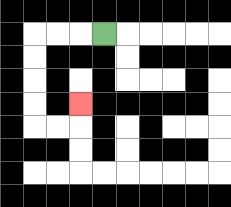{'start': '[4, 1]', 'end': '[3, 4]', 'path_directions': 'L,L,L,D,D,D,D,R,R,U', 'path_coordinates': '[[4, 1], [3, 1], [2, 1], [1, 1], [1, 2], [1, 3], [1, 4], [1, 5], [2, 5], [3, 5], [3, 4]]'}